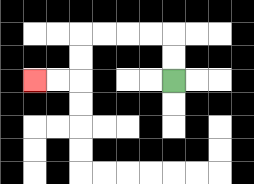{'start': '[7, 3]', 'end': '[1, 3]', 'path_directions': 'U,U,L,L,L,L,D,D,L,L', 'path_coordinates': '[[7, 3], [7, 2], [7, 1], [6, 1], [5, 1], [4, 1], [3, 1], [3, 2], [3, 3], [2, 3], [1, 3]]'}